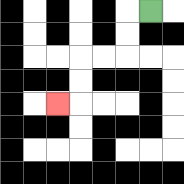{'start': '[6, 0]', 'end': '[2, 4]', 'path_directions': 'L,D,D,L,L,D,D,L', 'path_coordinates': '[[6, 0], [5, 0], [5, 1], [5, 2], [4, 2], [3, 2], [3, 3], [3, 4], [2, 4]]'}